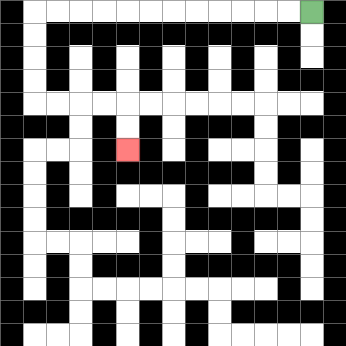{'start': '[13, 0]', 'end': '[5, 6]', 'path_directions': 'L,L,L,L,L,L,L,L,L,L,L,L,D,D,D,D,R,R,R,R,D,D', 'path_coordinates': '[[13, 0], [12, 0], [11, 0], [10, 0], [9, 0], [8, 0], [7, 0], [6, 0], [5, 0], [4, 0], [3, 0], [2, 0], [1, 0], [1, 1], [1, 2], [1, 3], [1, 4], [2, 4], [3, 4], [4, 4], [5, 4], [5, 5], [5, 6]]'}